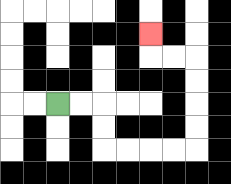{'start': '[2, 4]', 'end': '[6, 1]', 'path_directions': 'R,R,D,D,R,R,R,R,U,U,U,U,L,L,U', 'path_coordinates': '[[2, 4], [3, 4], [4, 4], [4, 5], [4, 6], [5, 6], [6, 6], [7, 6], [8, 6], [8, 5], [8, 4], [8, 3], [8, 2], [7, 2], [6, 2], [6, 1]]'}